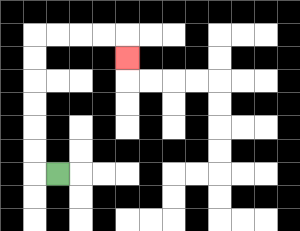{'start': '[2, 7]', 'end': '[5, 2]', 'path_directions': 'L,U,U,U,U,U,U,R,R,R,R,D', 'path_coordinates': '[[2, 7], [1, 7], [1, 6], [1, 5], [1, 4], [1, 3], [1, 2], [1, 1], [2, 1], [3, 1], [4, 1], [5, 1], [5, 2]]'}